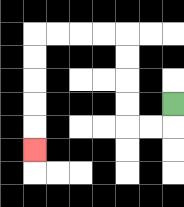{'start': '[7, 4]', 'end': '[1, 6]', 'path_directions': 'D,L,L,U,U,U,U,L,L,L,L,D,D,D,D,D', 'path_coordinates': '[[7, 4], [7, 5], [6, 5], [5, 5], [5, 4], [5, 3], [5, 2], [5, 1], [4, 1], [3, 1], [2, 1], [1, 1], [1, 2], [1, 3], [1, 4], [1, 5], [1, 6]]'}